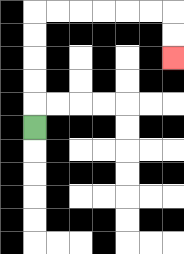{'start': '[1, 5]', 'end': '[7, 2]', 'path_directions': 'U,U,U,U,U,R,R,R,R,R,R,D,D', 'path_coordinates': '[[1, 5], [1, 4], [1, 3], [1, 2], [1, 1], [1, 0], [2, 0], [3, 0], [4, 0], [5, 0], [6, 0], [7, 0], [7, 1], [7, 2]]'}